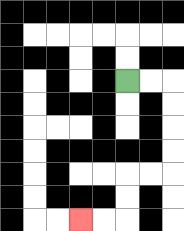{'start': '[5, 3]', 'end': '[3, 9]', 'path_directions': 'R,R,D,D,D,D,L,L,D,D,L,L', 'path_coordinates': '[[5, 3], [6, 3], [7, 3], [7, 4], [7, 5], [7, 6], [7, 7], [6, 7], [5, 7], [5, 8], [5, 9], [4, 9], [3, 9]]'}